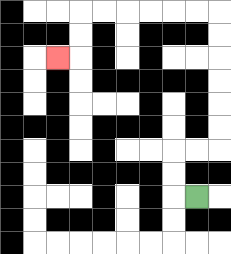{'start': '[8, 8]', 'end': '[2, 2]', 'path_directions': 'L,U,U,R,R,U,U,U,U,U,U,L,L,L,L,L,L,D,D,L', 'path_coordinates': '[[8, 8], [7, 8], [7, 7], [7, 6], [8, 6], [9, 6], [9, 5], [9, 4], [9, 3], [9, 2], [9, 1], [9, 0], [8, 0], [7, 0], [6, 0], [5, 0], [4, 0], [3, 0], [3, 1], [3, 2], [2, 2]]'}